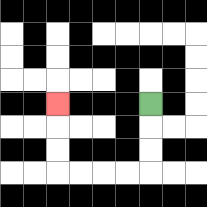{'start': '[6, 4]', 'end': '[2, 4]', 'path_directions': 'D,D,D,L,L,L,L,U,U,U', 'path_coordinates': '[[6, 4], [6, 5], [6, 6], [6, 7], [5, 7], [4, 7], [3, 7], [2, 7], [2, 6], [2, 5], [2, 4]]'}